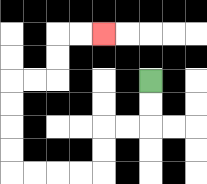{'start': '[6, 3]', 'end': '[4, 1]', 'path_directions': 'D,D,L,L,D,D,L,L,L,L,U,U,U,U,R,R,U,U,R,R', 'path_coordinates': '[[6, 3], [6, 4], [6, 5], [5, 5], [4, 5], [4, 6], [4, 7], [3, 7], [2, 7], [1, 7], [0, 7], [0, 6], [0, 5], [0, 4], [0, 3], [1, 3], [2, 3], [2, 2], [2, 1], [3, 1], [4, 1]]'}